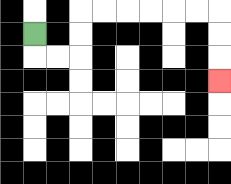{'start': '[1, 1]', 'end': '[9, 3]', 'path_directions': 'D,R,R,U,U,R,R,R,R,R,R,D,D,D', 'path_coordinates': '[[1, 1], [1, 2], [2, 2], [3, 2], [3, 1], [3, 0], [4, 0], [5, 0], [6, 0], [7, 0], [8, 0], [9, 0], [9, 1], [9, 2], [9, 3]]'}